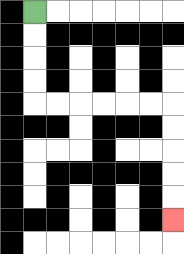{'start': '[1, 0]', 'end': '[7, 9]', 'path_directions': 'D,D,D,D,R,R,R,R,R,R,D,D,D,D,D', 'path_coordinates': '[[1, 0], [1, 1], [1, 2], [1, 3], [1, 4], [2, 4], [3, 4], [4, 4], [5, 4], [6, 4], [7, 4], [7, 5], [7, 6], [7, 7], [7, 8], [7, 9]]'}